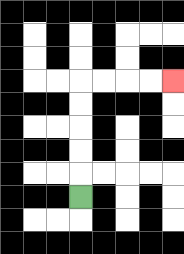{'start': '[3, 8]', 'end': '[7, 3]', 'path_directions': 'U,U,U,U,U,R,R,R,R', 'path_coordinates': '[[3, 8], [3, 7], [3, 6], [3, 5], [3, 4], [3, 3], [4, 3], [5, 3], [6, 3], [7, 3]]'}